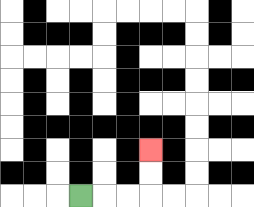{'start': '[3, 8]', 'end': '[6, 6]', 'path_directions': 'R,R,R,U,U', 'path_coordinates': '[[3, 8], [4, 8], [5, 8], [6, 8], [6, 7], [6, 6]]'}